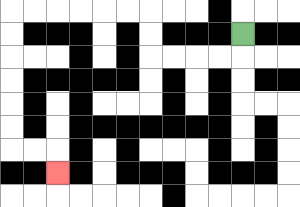{'start': '[10, 1]', 'end': '[2, 7]', 'path_directions': 'D,L,L,L,L,U,U,L,L,L,L,L,L,D,D,D,D,D,D,R,R,D', 'path_coordinates': '[[10, 1], [10, 2], [9, 2], [8, 2], [7, 2], [6, 2], [6, 1], [6, 0], [5, 0], [4, 0], [3, 0], [2, 0], [1, 0], [0, 0], [0, 1], [0, 2], [0, 3], [0, 4], [0, 5], [0, 6], [1, 6], [2, 6], [2, 7]]'}